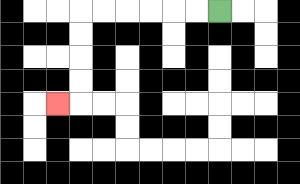{'start': '[9, 0]', 'end': '[2, 4]', 'path_directions': 'L,L,L,L,L,L,D,D,D,D,L', 'path_coordinates': '[[9, 0], [8, 0], [7, 0], [6, 0], [5, 0], [4, 0], [3, 0], [3, 1], [3, 2], [3, 3], [3, 4], [2, 4]]'}